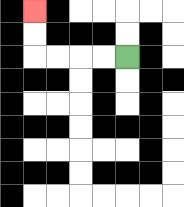{'start': '[5, 2]', 'end': '[1, 0]', 'path_directions': 'L,L,L,L,U,U', 'path_coordinates': '[[5, 2], [4, 2], [3, 2], [2, 2], [1, 2], [1, 1], [1, 0]]'}